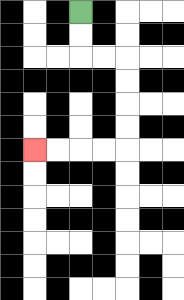{'start': '[3, 0]', 'end': '[1, 6]', 'path_directions': 'D,D,R,R,D,D,D,D,L,L,L,L', 'path_coordinates': '[[3, 0], [3, 1], [3, 2], [4, 2], [5, 2], [5, 3], [5, 4], [5, 5], [5, 6], [4, 6], [3, 6], [2, 6], [1, 6]]'}